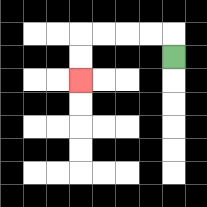{'start': '[7, 2]', 'end': '[3, 3]', 'path_directions': 'U,L,L,L,L,D,D', 'path_coordinates': '[[7, 2], [7, 1], [6, 1], [5, 1], [4, 1], [3, 1], [3, 2], [3, 3]]'}